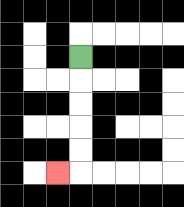{'start': '[3, 2]', 'end': '[2, 7]', 'path_directions': 'D,D,D,D,D,L', 'path_coordinates': '[[3, 2], [3, 3], [3, 4], [3, 5], [3, 6], [3, 7], [2, 7]]'}